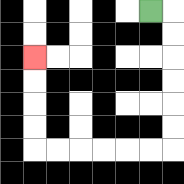{'start': '[6, 0]', 'end': '[1, 2]', 'path_directions': 'R,D,D,D,D,D,D,L,L,L,L,L,L,U,U,U,U', 'path_coordinates': '[[6, 0], [7, 0], [7, 1], [7, 2], [7, 3], [7, 4], [7, 5], [7, 6], [6, 6], [5, 6], [4, 6], [3, 6], [2, 6], [1, 6], [1, 5], [1, 4], [1, 3], [1, 2]]'}